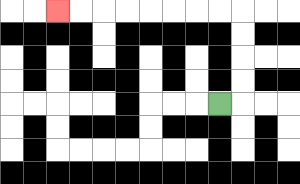{'start': '[9, 4]', 'end': '[2, 0]', 'path_directions': 'R,U,U,U,U,L,L,L,L,L,L,L,L', 'path_coordinates': '[[9, 4], [10, 4], [10, 3], [10, 2], [10, 1], [10, 0], [9, 0], [8, 0], [7, 0], [6, 0], [5, 0], [4, 0], [3, 0], [2, 0]]'}